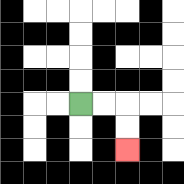{'start': '[3, 4]', 'end': '[5, 6]', 'path_directions': 'R,R,D,D', 'path_coordinates': '[[3, 4], [4, 4], [5, 4], [5, 5], [5, 6]]'}